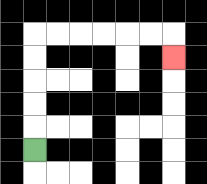{'start': '[1, 6]', 'end': '[7, 2]', 'path_directions': 'U,U,U,U,U,R,R,R,R,R,R,D', 'path_coordinates': '[[1, 6], [1, 5], [1, 4], [1, 3], [1, 2], [1, 1], [2, 1], [3, 1], [4, 1], [5, 1], [6, 1], [7, 1], [7, 2]]'}